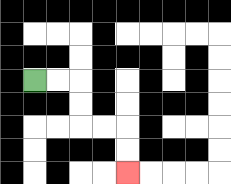{'start': '[1, 3]', 'end': '[5, 7]', 'path_directions': 'R,R,D,D,R,R,D,D', 'path_coordinates': '[[1, 3], [2, 3], [3, 3], [3, 4], [3, 5], [4, 5], [5, 5], [5, 6], [5, 7]]'}